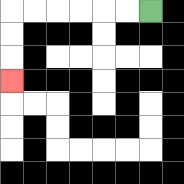{'start': '[6, 0]', 'end': '[0, 3]', 'path_directions': 'L,L,L,L,L,L,D,D,D', 'path_coordinates': '[[6, 0], [5, 0], [4, 0], [3, 0], [2, 0], [1, 0], [0, 0], [0, 1], [0, 2], [0, 3]]'}